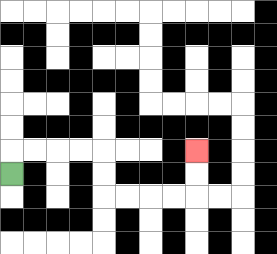{'start': '[0, 7]', 'end': '[8, 6]', 'path_directions': 'U,R,R,R,R,D,D,R,R,R,R,U,U', 'path_coordinates': '[[0, 7], [0, 6], [1, 6], [2, 6], [3, 6], [4, 6], [4, 7], [4, 8], [5, 8], [6, 8], [7, 8], [8, 8], [8, 7], [8, 6]]'}